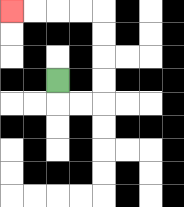{'start': '[2, 3]', 'end': '[0, 0]', 'path_directions': 'D,R,R,U,U,U,U,L,L,L,L', 'path_coordinates': '[[2, 3], [2, 4], [3, 4], [4, 4], [4, 3], [4, 2], [4, 1], [4, 0], [3, 0], [2, 0], [1, 0], [0, 0]]'}